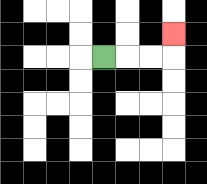{'start': '[4, 2]', 'end': '[7, 1]', 'path_directions': 'R,R,R,U', 'path_coordinates': '[[4, 2], [5, 2], [6, 2], [7, 2], [7, 1]]'}